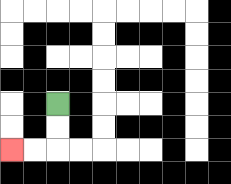{'start': '[2, 4]', 'end': '[0, 6]', 'path_directions': 'D,D,L,L', 'path_coordinates': '[[2, 4], [2, 5], [2, 6], [1, 6], [0, 6]]'}